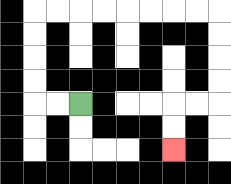{'start': '[3, 4]', 'end': '[7, 6]', 'path_directions': 'L,L,U,U,U,U,R,R,R,R,R,R,R,R,D,D,D,D,L,L,D,D', 'path_coordinates': '[[3, 4], [2, 4], [1, 4], [1, 3], [1, 2], [1, 1], [1, 0], [2, 0], [3, 0], [4, 0], [5, 0], [6, 0], [7, 0], [8, 0], [9, 0], [9, 1], [9, 2], [9, 3], [9, 4], [8, 4], [7, 4], [7, 5], [7, 6]]'}